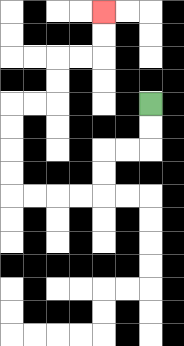{'start': '[6, 4]', 'end': '[4, 0]', 'path_directions': 'D,D,L,L,D,D,L,L,L,L,U,U,U,U,R,R,U,U,R,R,U,U', 'path_coordinates': '[[6, 4], [6, 5], [6, 6], [5, 6], [4, 6], [4, 7], [4, 8], [3, 8], [2, 8], [1, 8], [0, 8], [0, 7], [0, 6], [0, 5], [0, 4], [1, 4], [2, 4], [2, 3], [2, 2], [3, 2], [4, 2], [4, 1], [4, 0]]'}